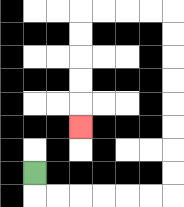{'start': '[1, 7]', 'end': '[3, 5]', 'path_directions': 'D,R,R,R,R,R,R,U,U,U,U,U,U,U,U,L,L,L,L,D,D,D,D,D', 'path_coordinates': '[[1, 7], [1, 8], [2, 8], [3, 8], [4, 8], [5, 8], [6, 8], [7, 8], [7, 7], [7, 6], [7, 5], [7, 4], [7, 3], [7, 2], [7, 1], [7, 0], [6, 0], [5, 0], [4, 0], [3, 0], [3, 1], [3, 2], [3, 3], [3, 4], [3, 5]]'}